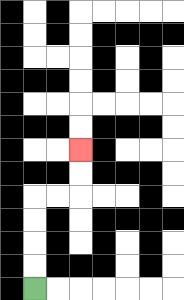{'start': '[1, 12]', 'end': '[3, 6]', 'path_directions': 'U,U,U,U,R,R,U,U', 'path_coordinates': '[[1, 12], [1, 11], [1, 10], [1, 9], [1, 8], [2, 8], [3, 8], [3, 7], [3, 6]]'}